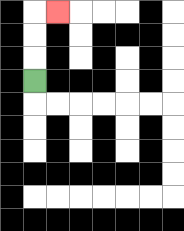{'start': '[1, 3]', 'end': '[2, 0]', 'path_directions': 'U,U,U,R', 'path_coordinates': '[[1, 3], [1, 2], [1, 1], [1, 0], [2, 0]]'}